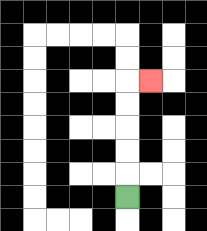{'start': '[5, 8]', 'end': '[6, 3]', 'path_directions': 'U,U,U,U,U,R', 'path_coordinates': '[[5, 8], [5, 7], [5, 6], [5, 5], [5, 4], [5, 3], [6, 3]]'}